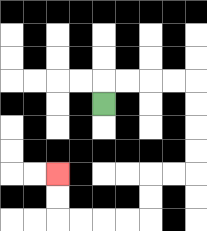{'start': '[4, 4]', 'end': '[2, 7]', 'path_directions': 'U,R,R,R,R,D,D,D,D,L,L,D,D,L,L,L,L,U,U', 'path_coordinates': '[[4, 4], [4, 3], [5, 3], [6, 3], [7, 3], [8, 3], [8, 4], [8, 5], [8, 6], [8, 7], [7, 7], [6, 7], [6, 8], [6, 9], [5, 9], [4, 9], [3, 9], [2, 9], [2, 8], [2, 7]]'}